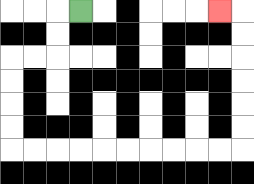{'start': '[3, 0]', 'end': '[9, 0]', 'path_directions': 'L,D,D,L,L,D,D,D,D,R,R,R,R,R,R,R,R,R,R,U,U,U,U,U,U,L', 'path_coordinates': '[[3, 0], [2, 0], [2, 1], [2, 2], [1, 2], [0, 2], [0, 3], [0, 4], [0, 5], [0, 6], [1, 6], [2, 6], [3, 6], [4, 6], [5, 6], [6, 6], [7, 6], [8, 6], [9, 6], [10, 6], [10, 5], [10, 4], [10, 3], [10, 2], [10, 1], [10, 0], [9, 0]]'}